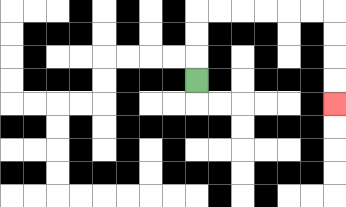{'start': '[8, 3]', 'end': '[14, 4]', 'path_directions': 'U,U,U,R,R,R,R,R,R,D,D,D,D', 'path_coordinates': '[[8, 3], [8, 2], [8, 1], [8, 0], [9, 0], [10, 0], [11, 0], [12, 0], [13, 0], [14, 0], [14, 1], [14, 2], [14, 3], [14, 4]]'}